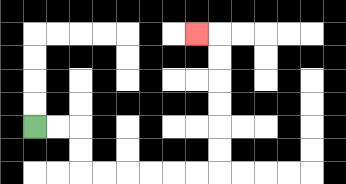{'start': '[1, 5]', 'end': '[8, 1]', 'path_directions': 'R,R,D,D,R,R,R,R,R,R,U,U,U,U,U,U,L', 'path_coordinates': '[[1, 5], [2, 5], [3, 5], [3, 6], [3, 7], [4, 7], [5, 7], [6, 7], [7, 7], [8, 7], [9, 7], [9, 6], [9, 5], [9, 4], [9, 3], [9, 2], [9, 1], [8, 1]]'}